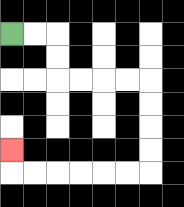{'start': '[0, 1]', 'end': '[0, 6]', 'path_directions': 'R,R,D,D,R,R,R,R,D,D,D,D,L,L,L,L,L,L,U', 'path_coordinates': '[[0, 1], [1, 1], [2, 1], [2, 2], [2, 3], [3, 3], [4, 3], [5, 3], [6, 3], [6, 4], [6, 5], [6, 6], [6, 7], [5, 7], [4, 7], [3, 7], [2, 7], [1, 7], [0, 7], [0, 6]]'}